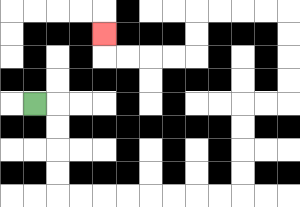{'start': '[1, 4]', 'end': '[4, 1]', 'path_directions': 'R,D,D,D,D,R,R,R,R,R,R,R,R,U,U,U,U,R,R,U,U,U,U,L,L,L,L,D,D,L,L,L,L,U', 'path_coordinates': '[[1, 4], [2, 4], [2, 5], [2, 6], [2, 7], [2, 8], [3, 8], [4, 8], [5, 8], [6, 8], [7, 8], [8, 8], [9, 8], [10, 8], [10, 7], [10, 6], [10, 5], [10, 4], [11, 4], [12, 4], [12, 3], [12, 2], [12, 1], [12, 0], [11, 0], [10, 0], [9, 0], [8, 0], [8, 1], [8, 2], [7, 2], [6, 2], [5, 2], [4, 2], [4, 1]]'}